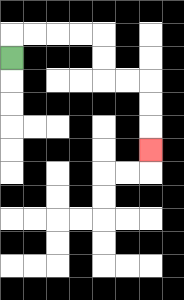{'start': '[0, 2]', 'end': '[6, 6]', 'path_directions': 'U,R,R,R,R,D,D,R,R,D,D,D', 'path_coordinates': '[[0, 2], [0, 1], [1, 1], [2, 1], [3, 1], [4, 1], [4, 2], [4, 3], [5, 3], [6, 3], [6, 4], [6, 5], [6, 6]]'}